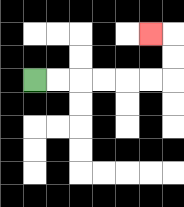{'start': '[1, 3]', 'end': '[6, 1]', 'path_directions': 'R,R,R,R,R,R,U,U,L', 'path_coordinates': '[[1, 3], [2, 3], [3, 3], [4, 3], [5, 3], [6, 3], [7, 3], [7, 2], [7, 1], [6, 1]]'}